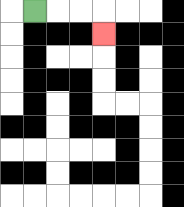{'start': '[1, 0]', 'end': '[4, 1]', 'path_directions': 'R,R,R,D', 'path_coordinates': '[[1, 0], [2, 0], [3, 0], [4, 0], [4, 1]]'}